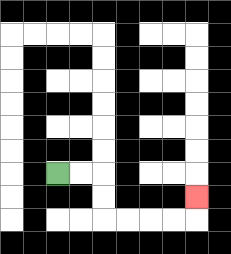{'start': '[2, 7]', 'end': '[8, 8]', 'path_directions': 'R,R,D,D,R,R,R,R,U', 'path_coordinates': '[[2, 7], [3, 7], [4, 7], [4, 8], [4, 9], [5, 9], [6, 9], [7, 9], [8, 9], [8, 8]]'}